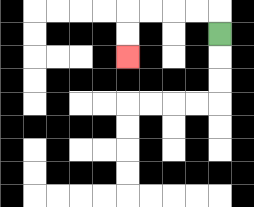{'start': '[9, 1]', 'end': '[5, 2]', 'path_directions': 'U,L,L,L,L,D,D', 'path_coordinates': '[[9, 1], [9, 0], [8, 0], [7, 0], [6, 0], [5, 0], [5, 1], [5, 2]]'}